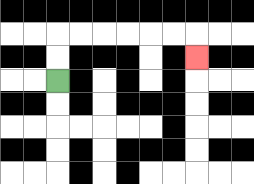{'start': '[2, 3]', 'end': '[8, 2]', 'path_directions': 'U,U,R,R,R,R,R,R,D', 'path_coordinates': '[[2, 3], [2, 2], [2, 1], [3, 1], [4, 1], [5, 1], [6, 1], [7, 1], [8, 1], [8, 2]]'}